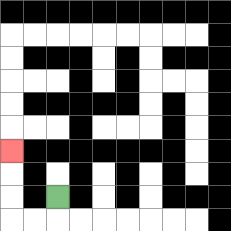{'start': '[2, 8]', 'end': '[0, 6]', 'path_directions': 'D,L,L,U,U,U', 'path_coordinates': '[[2, 8], [2, 9], [1, 9], [0, 9], [0, 8], [0, 7], [0, 6]]'}